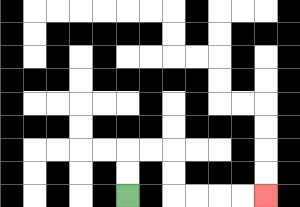{'start': '[5, 8]', 'end': '[11, 8]', 'path_directions': 'U,U,R,R,D,D,R,R,R,R', 'path_coordinates': '[[5, 8], [5, 7], [5, 6], [6, 6], [7, 6], [7, 7], [7, 8], [8, 8], [9, 8], [10, 8], [11, 8]]'}